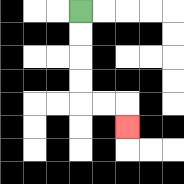{'start': '[3, 0]', 'end': '[5, 5]', 'path_directions': 'D,D,D,D,R,R,D', 'path_coordinates': '[[3, 0], [3, 1], [3, 2], [3, 3], [3, 4], [4, 4], [5, 4], [5, 5]]'}